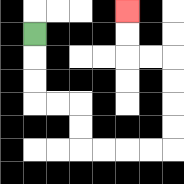{'start': '[1, 1]', 'end': '[5, 0]', 'path_directions': 'D,D,D,R,R,D,D,R,R,R,R,U,U,U,U,L,L,U,U', 'path_coordinates': '[[1, 1], [1, 2], [1, 3], [1, 4], [2, 4], [3, 4], [3, 5], [3, 6], [4, 6], [5, 6], [6, 6], [7, 6], [7, 5], [7, 4], [7, 3], [7, 2], [6, 2], [5, 2], [5, 1], [5, 0]]'}